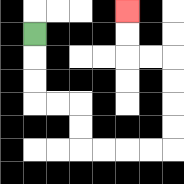{'start': '[1, 1]', 'end': '[5, 0]', 'path_directions': 'D,D,D,R,R,D,D,R,R,R,R,U,U,U,U,L,L,U,U', 'path_coordinates': '[[1, 1], [1, 2], [1, 3], [1, 4], [2, 4], [3, 4], [3, 5], [3, 6], [4, 6], [5, 6], [6, 6], [7, 6], [7, 5], [7, 4], [7, 3], [7, 2], [6, 2], [5, 2], [5, 1], [5, 0]]'}